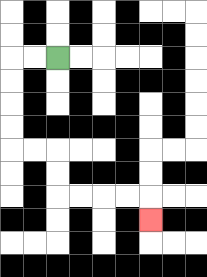{'start': '[2, 2]', 'end': '[6, 9]', 'path_directions': 'L,L,D,D,D,D,R,R,D,D,R,R,R,R,D', 'path_coordinates': '[[2, 2], [1, 2], [0, 2], [0, 3], [0, 4], [0, 5], [0, 6], [1, 6], [2, 6], [2, 7], [2, 8], [3, 8], [4, 8], [5, 8], [6, 8], [6, 9]]'}